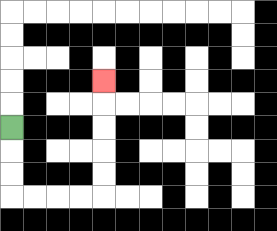{'start': '[0, 5]', 'end': '[4, 3]', 'path_directions': 'D,D,D,R,R,R,R,U,U,U,U,U', 'path_coordinates': '[[0, 5], [0, 6], [0, 7], [0, 8], [1, 8], [2, 8], [3, 8], [4, 8], [4, 7], [4, 6], [4, 5], [4, 4], [4, 3]]'}